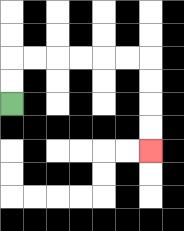{'start': '[0, 4]', 'end': '[6, 6]', 'path_directions': 'U,U,R,R,R,R,R,R,D,D,D,D', 'path_coordinates': '[[0, 4], [0, 3], [0, 2], [1, 2], [2, 2], [3, 2], [4, 2], [5, 2], [6, 2], [6, 3], [6, 4], [6, 5], [6, 6]]'}